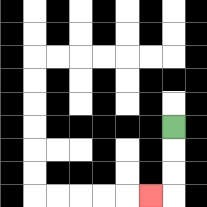{'start': '[7, 5]', 'end': '[6, 8]', 'path_directions': 'D,D,D,L', 'path_coordinates': '[[7, 5], [7, 6], [7, 7], [7, 8], [6, 8]]'}